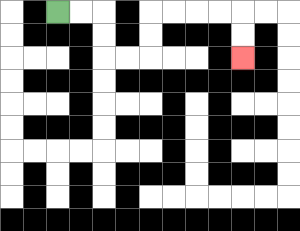{'start': '[2, 0]', 'end': '[10, 2]', 'path_directions': 'R,R,D,D,R,R,U,U,R,R,R,R,D,D', 'path_coordinates': '[[2, 0], [3, 0], [4, 0], [4, 1], [4, 2], [5, 2], [6, 2], [6, 1], [6, 0], [7, 0], [8, 0], [9, 0], [10, 0], [10, 1], [10, 2]]'}